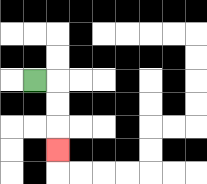{'start': '[1, 3]', 'end': '[2, 6]', 'path_directions': 'R,D,D,D', 'path_coordinates': '[[1, 3], [2, 3], [2, 4], [2, 5], [2, 6]]'}